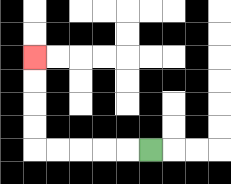{'start': '[6, 6]', 'end': '[1, 2]', 'path_directions': 'L,L,L,L,L,U,U,U,U', 'path_coordinates': '[[6, 6], [5, 6], [4, 6], [3, 6], [2, 6], [1, 6], [1, 5], [1, 4], [1, 3], [1, 2]]'}